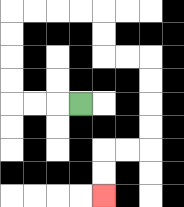{'start': '[3, 4]', 'end': '[4, 8]', 'path_directions': 'L,L,L,U,U,U,U,R,R,R,R,D,D,R,R,D,D,D,D,L,L,D,D', 'path_coordinates': '[[3, 4], [2, 4], [1, 4], [0, 4], [0, 3], [0, 2], [0, 1], [0, 0], [1, 0], [2, 0], [3, 0], [4, 0], [4, 1], [4, 2], [5, 2], [6, 2], [6, 3], [6, 4], [6, 5], [6, 6], [5, 6], [4, 6], [4, 7], [4, 8]]'}